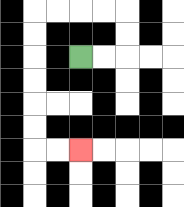{'start': '[3, 2]', 'end': '[3, 6]', 'path_directions': 'R,R,U,U,L,L,L,L,D,D,D,D,D,D,R,R', 'path_coordinates': '[[3, 2], [4, 2], [5, 2], [5, 1], [5, 0], [4, 0], [3, 0], [2, 0], [1, 0], [1, 1], [1, 2], [1, 3], [1, 4], [1, 5], [1, 6], [2, 6], [3, 6]]'}